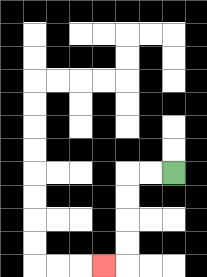{'start': '[7, 7]', 'end': '[4, 11]', 'path_directions': 'L,L,D,D,D,D,L', 'path_coordinates': '[[7, 7], [6, 7], [5, 7], [5, 8], [5, 9], [5, 10], [5, 11], [4, 11]]'}